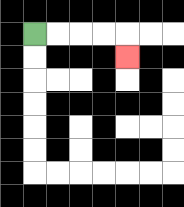{'start': '[1, 1]', 'end': '[5, 2]', 'path_directions': 'R,R,R,R,D', 'path_coordinates': '[[1, 1], [2, 1], [3, 1], [4, 1], [5, 1], [5, 2]]'}